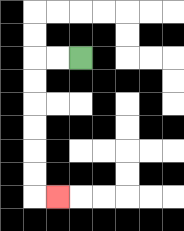{'start': '[3, 2]', 'end': '[2, 8]', 'path_directions': 'L,L,D,D,D,D,D,D,R', 'path_coordinates': '[[3, 2], [2, 2], [1, 2], [1, 3], [1, 4], [1, 5], [1, 6], [1, 7], [1, 8], [2, 8]]'}